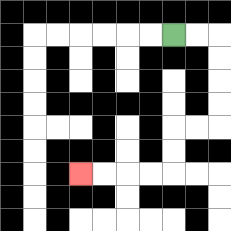{'start': '[7, 1]', 'end': '[3, 7]', 'path_directions': 'R,R,D,D,D,D,L,L,D,D,L,L,L,L', 'path_coordinates': '[[7, 1], [8, 1], [9, 1], [9, 2], [9, 3], [9, 4], [9, 5], [8, 5], [7, 5], [7, 6], [7, 7], [6, 7], [5, 7], [4, 7], [3, 7]]'}